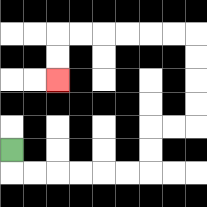{'start': '[0, 6]', 'end': '[2, 3]', 'path_directions': 'D,R,R,R,R,R,R,U,U,R,R,U,U,U,U,L,L,L,L,L,L,D,D', 'path_coordinates': '[[0, 6], [0, 7], [1, 7], [2, 7], [3, 7], [4, 7], [5, 7], [6, 7], [6, 6], [6, 5], [7, 5], [8, 5], [8, 4], [8, 3], [8, 2], [8, 1], [7, 1], [6, 1], [5, 1], [4, 1], [3, 1], [2, 1], [2, 2], [2, 3]]'}